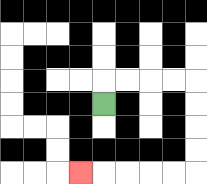{'start': '[4, 4]', 'end': '[3, 7]', 'path_directions': 'U,R,R,R,R,D,D,D,D,L,L,L,L,L', 'path_coordinates': '[[4, 4], [4, 3], [5, 3], [6, 3], [7, 3], [8, 3], [8, 4], [8, 5], [8, 6], [8, 7], [7, 7], [6, 7], [5, 7], [4, 7], [3, 7]]'}